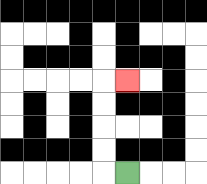{'start': '[5, 7]', 'end': '[5, 3]', 'path_directions': 'L,U,U,U,U,R', 'path_coordinates': '[[5, 7], [4, 7], [4, 6], [4, 5], [4, 4], [4, 3], [5, 3]]'}